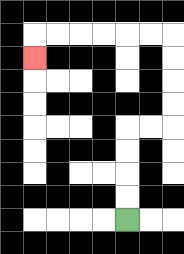{'start': '[5, 9]', 'end': '[1, 2]', 'path_directions': 'U,U,U,U,R,R,U,U,U,U,L,L,L,L,L,L,D', 'path_coordinates': '[[5, 9], [5, 8], [5, 7], [5, 6], [5, 5], [6, 5], [7, 5], [7, 4], [7, 3], [7, 2], [7, 1], [6, 1], [5, 1], [4, 1], [3, 1], [2, 1], [1, 1], [1, 2]]'}